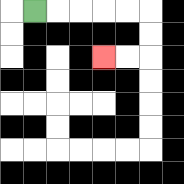{'start': '[1, 0]', 'end': '[4, 2]', 'path_directions': 'R,R,R,R,R,D,D,L,L', 'path_coordinates': '[[1, 0], [2, 0], [3, 0], [4, 0], [5, 0], [6, 0], [6, 1], [6, 2], [5, 2], [4, 2]]'}